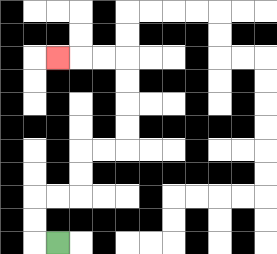{'start': '[2, 10]', 'end': '[2, 2]', 'path_directions': 'L,U,U,R,R,U,U,R,R,U,U,U,U,L,L,L', 'path_coordinates': '[[2, 10], [1, 10], [1, 9], [1, 8], [2, 8], [3, 8], [3, 7], [3, 6], [4, 6], [5, 6], [5, 5], [5, 4], [5, 3], [5, 2], [4, 2], [3, 2], [2, 2]]'}